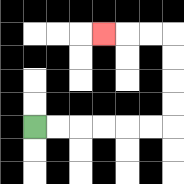{'start': '[1, 5]', 'end': '[4, 1]', 'path_directions': 'R,R,R,R,R,R,U,U,U,U,L,L,L', 'path_coordinates': '[[1, 5], [2, 5], [3, 5], [4, 5], [5, 5], [6, 5], [7, 5], [7, 4], [7, 3], [7, 2], [7, 1], [6, 1], [5, 1], [4, 1]]'}